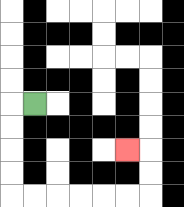{'start': '[1, 4]', 'end': '[5, 6]', 'path_directions': 'L,D,D,D,D,R,R,R,R,R,R,U,U,L', 'path_coordinates': '[[1, 4], [0, 4], [0, 5], [0, 6], [0, 7], [0, 8], [1, 8], [2, 8], [3, 8], [4, 8], [5, 8], [6, 8], [6, 7], [6, 6], [5, 6]]'}